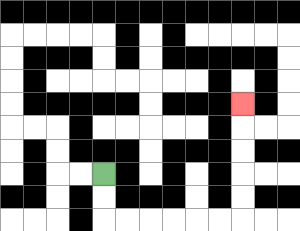{'start': '[4, 7]', 'end': '[10, 4]', 'path_directions': 'D,D,R,R,R,R,R,R,U,U,U,U,U', 'path_coordinates': '[[4, 7], [4, 8], [4, 9], [5, 9], [6, 9], [7, 9], [8, 9], [9, 9], [10, 9], [10, 8], [10, 7], [10, 6], [10, 5], [10, 4]]'}